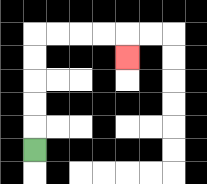{'start': '[1, 6]', 'end': '[5, 2]', 'path_directions': 'U,U,U,U,U,R,R,R,R,D', 'path_coordinates': '[[1, 6], [1, 5], [1, 4], [1, 3], [1, 2], [1, 1], [2, 1], [3, 1], [4, 1], [5, 1], [5, 2]]'}